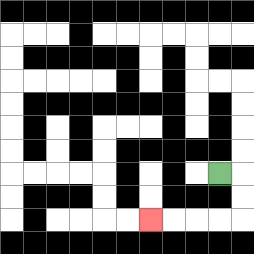{'start': '[9, 7]', 'end': '[6, 9]', 'path_directions': 'R,D,D,L,L,L,L', 'path_coordinates': '[[9, 7], [10, 7], [10, 8], [10, 9], [9, 9], [8, 9], [7, 9], [6, 9]]'}